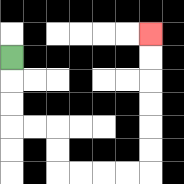{'start': '[0, 2]', 'end': '[6, 1]', 'path_directions': 'D,D,D,R,R,D,D,R,R,R,R,U,U,U,U,U,U', 'path_coordinates': '[[0, 2], [0, 3], [0, 4], [0, 5], [1, 5], [2, 5], [2, 6], [2, 7], [3, 7], [4, 7], [5, 7], [6, 7], [6, 6], [6, 5], [6, 4], [6, 3], [6, 2], [6, 1]]'}